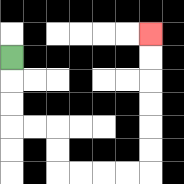{'start': '[0, 2]', 'end': '[6, 1]', 'path_directions': 'D,D,D,R,R,D,D,R,R,R,R,U,U,U,U,U,U', 'path_coordinates': '[[0, 2], [0, 3], [0, 4], [0, 5], [1, 5], [2, 5], [2, 6], [2, 7], [3, 7], [4, 7], [5, 7], [6, 7], [6, 6], [6, 5], [6, 4], [6, 3], [6, 2], [6, 1]]'}